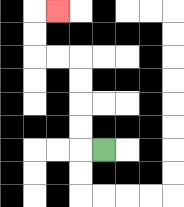{'start': '[4, 6]', 'end': '[2, 0]', 'path_directions': 'L,U,U,U,U,L,L,U,U,R', 'path_coordinates': '[[4, 6], [3, 6], [3, 5], [3, 4], [3, 3], [3, 2], [2, 2], [1, 2], [1, 1], [1, 0], [2, 0]]'}